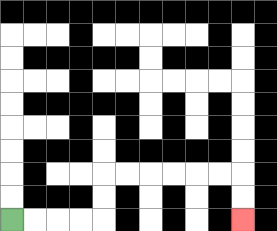{'start': '[0, 9]', 'end': '[10, 9]', 'path_directions': 'R,R,R,R,U,U,R,R,R,R,R,R,D,D', 'path_coordinates': '[[0, 9], [1, 9], [2, 9], [3, 9], [4, 9], [4, 8], [4, 7], [5, 7], [6, 7], [7, 7], [8, 7], [9, 7], [10, 7], [10, 8], [10, 9]]'}